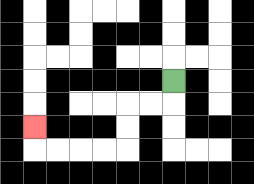{'start': '[7, 3]', 'end': '[1, 5]', 'path_directions': 'D,L,L,D,D,L,L,L,L,U', 'path_coordinates': '[[7, 3], [7, 4], [6, 4], [5, 4], [5, 5], [5, 6], [4, 6], [3, 6], [2, 6], [1, 6], [1, 5]]'}